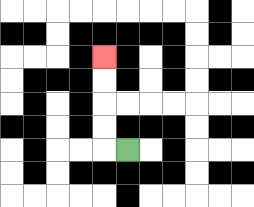{'start': '[5, 6]', 'end': '[4, 2]', 'path_directions': 'L,U,U,U,U', 'path_coordinates': '[[5, 6], [4, 6], [4, 5], [4, 4], [4, 3], [4, 2]]'}